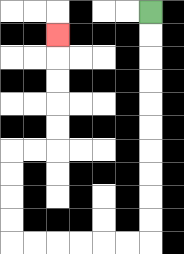{'start': '[6, 0]', 'end': '[2, 1]', 'path_directions': 'D,D,D,D,D,D,D,D,D,D,L,L,L,L,L,L,U,U,U,U,R,R,U,U,U,U,U', 'path_coordinates': '[[6, 0], [6, 1], [6, 2], [6, 3], [6, 4], [6, 5], [6, 6], [6, 7], [6, 8], [6, 9], [6, 10], [5, 10], [4, 10], [3, 10], [2, 10], [1, 10], [0, 10], [0, 9], [0, 8], [0, 7], [0, 6], [1, 6], [2, 6], [2, 5], [2, 4], [2, 3], [2, 2], [2, 1]]'}